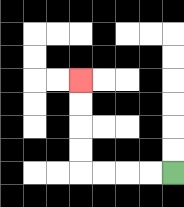{'start': '[7, 7]', 'end': '[3, 3]', 'path_directions': 'L,L,L,L,U,U,U,U', 'path_coordinates': '[[7, 7], [6, 7], [5, 7], [4, 7], [3, 7], [3, 6], [3, 5], [3, 4], [3, 3]]'}